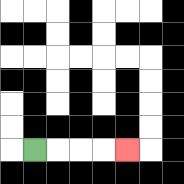{'start': '[1, 6]', 'end': '[5, 6]', 'path_directions': 'R,R,R,R', 'path_coordinates': '[[1, 6], [2, 6], [3, 6], [4, 6], [5, 6]]'}